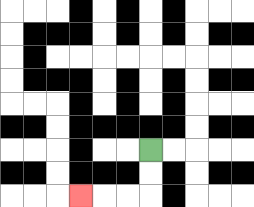{'start': '[6, 6]', 'end': '[3, 8]', 'path_directions': 'D,D,L,L,L', 'path_coordinates': '[[6, 6], [6, 7], [6, 8], [5, 8], [4, 8], [3, 8]]'}